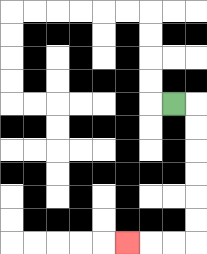{'start': '[7, 4]', 'end': '[5, 10]', 'path_directions': 'R,D,D,D,D,D,D,L,L,L', 'path_coordinates': '[[7, 4], [8, 4], [8, 5], [8, 6], [8, 7], [8, 8], [8, 9], [8, 10], [7, 10], [6, 10], [5, 10]]'}